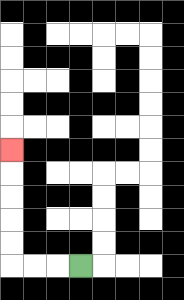{'start': '[3, 11]', 'end': '[0, 6]', 'path_directions': 'L,L,L,U,U,U,U,U', 'path_coordinates': '[[3, 11], [2, 11], [1, 11], [0, 11], [0, 10], [0, 9], [0, 8], [0, 7], [0, 6]]'}